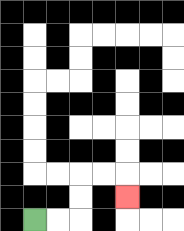{'start': '[1, 9]', 'end': '[5, 8]', 'path_directions': 'R,R,U,U,R,R,D', 'path_coordinates': '[[1, 9], [2, 9], [3, 9], [3, 8], [3, 7], [4, 7], [5, 7], [5, 8]]'}